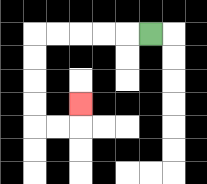{'start': '[6, 1]', 'end': '[3, 4]', 'path_directions': 'L,L,L,L,L,D,D,D,D,R,R,U', 'path_coordinates': '[[6, 1], [5, 1], [4, 1], [3, 1], [2, 1], [1, 1], [1, 2], [1, 3], [1, 4], [1, 5], [2, 5], [3, 5], [3, 4]]'}